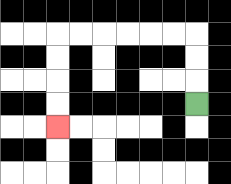{'start': '[8, 4]', 'end': '[2, 5]', 'path_directions': 'U,U,U,L,L,L,L,L,L,D,D,D,D', 'path_coordinates': '[[8, 4], [8, 3], [8, 2], [8, 1], [7, 1], [6, 1], [5, 1], [4, 1], [3, 1], [2, 1], [2, 2], [2, 3], [2, 4], [2, 5]]'}